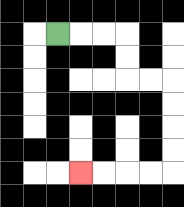{'start': '[2, 1]', 'end': '[3, 7]', 'path_directions': 'R,R,R,D,D,R,R,D,D,D,D,L,L,L,L', 'path_coordinates': '[[2, 1], [3, 1], [4, 1], [5, 1], [5, 2], [5, 3], [6, 3], [7, 3], [7, 4], [7, 5], [7, 6], [7, 7], [6, 7], [5, 7], [4, 7], [3, 7]]'}